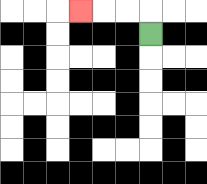{'start': '[6, 1]', 'end': '[3, 0]', 'path_directions': 'U,L,L,L', 'path_coordinates': '[[6, 1], [6, 0], [5, 0], [4, 0], [3, 0]]'}